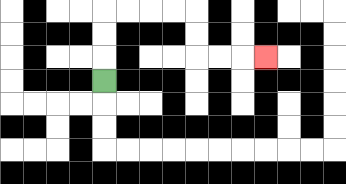{'start': '[4, 3]', 'end': '[11, 2]', 'path_directions': 'U,U,U,R,R,R,R,D,D,R,R,R', 'path_coordinates': '[[4, 3], [4, 2], [4, 1], [4, 0], [5, 0], [6, 0], [7, 0], [8, 0], [8, 1], [8, 2], [9, 2], [10, 2], [11, 2]]'}